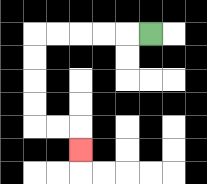{'start': '[6, 1]', 'end': '[3, 6]', 'path_directions': 'L,L,L,L,L,D,D,D,D,R,R,D', 'path_coordinates': '[[6, 1], [5, 1], [4, 1], [3, 1], [2, 1], [1, 1], [1, 2], [1, 3], [1, 4], [1, 5], [2, 5], [3, 5], [3, 6]]'}